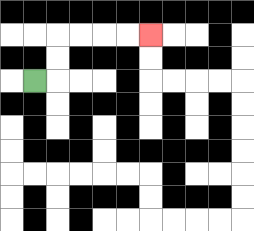{'start': '[1, 3]', 'end': '[6, 1]', 'path_directions': 'R,U,U,R,R,R,R', 'path_coordinates': '[[1, 3], [2, 3], [2, 2], [2, 1], [3, 1], [4, 1], [5, 1], [6, 1]]'}